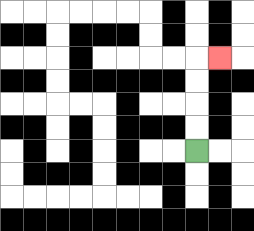{'start': '[8, 6]', 'end': '[9, 2]', 'path_directions': 'U,U,U,U,R', 'path_coordinates': '[[8, 6], [8, 5], [8, 4], [8, 3], [8, 2], [9, 2]]'}